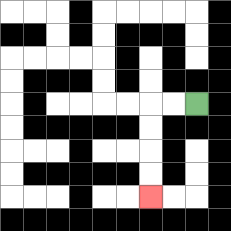{'start': '[8, 4]', 'end': '[6, 8]', 'path_directions': 'L,L,D,D,D,D', 'path_coordinates': '[[8, 4], [7, 4], [6, 4], [6, 5], [6, 6], [6, 7], [6, 8]]'}